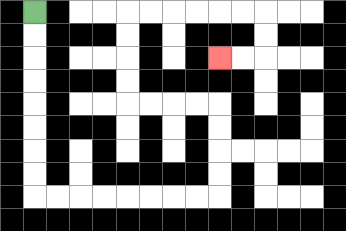{'start': '[1, 0]', 'end': '[9, 2]', 'path_directions': 'D,D,D,D,D,D,D,D,R,R,R,R,R,R,R,R,U,U,U,U,L,L,L,L,U,U,U,U,R,R,R,R,R,R,D,D,L,L', 'path_coordinates': '[[1, 0], [1, 1], [1, 2], [1, 3], [1, 4], [1, 5], [1, 6], [1, 7], [1, 8], [2, 8], [3, 8], [4, 8], [5, 8], [6, 8], [7, 8], [8, 8], [9, 8], [9, 7], [9, 6], [9, 5], [9, 4], [8, 4], [7, 4], [6, 4], [5, 4], [5, 3], [5, 2], [5, 1], [5, 0], [6, 0], [7, 0], [8, 0], [9, 0], [10, 0], [11, 0], [11, 1], [11, 2], [10, 2], [9, 2]]'}